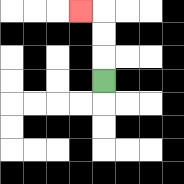{'start': '[4, 3]', 'end': '[3, 0]', 'path_directions': 'U,U,U,L', 'path_coordinates': '[[4, 3], [4, 2], [4, 1], [4, 0], [3, 0]]'}